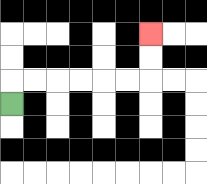{'start': '[0, 4]', 'end': '[6, 1]', 'path_directions': 'U,R,R,R,R,R,R,U,U', 'path_coordinates': '[[0, 4], [0, 3], [1, 3], [2, 3], [3, 3], [4, 3], [5, 3], [6, 3], [6, 2], [6, 1]]'}